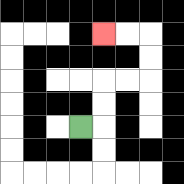{'start': '[3, 5]', 'end': '[4, 1]', 'path_directions': 'R,U,U,R,R,U,U,L,L', 'path_coordinates': '[[3, 5], [4, 5], [4, 4], [4, 3], [5, 3], [6, 3], [6, 2], [6, 1], [5, 1], [4, 1]]'}